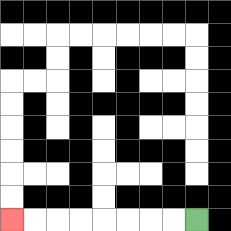{'start': '[8, 9]', 'end': '[0, 9]', 'path_directions': 'L,L,L,L,L,L,L,L', 'path_coordinates': '[[8, 9], [7, 9], [6, 9], [5, 9], [4, 9], [3, 9], [2, 9], [1, 9], [0, 9]]'}